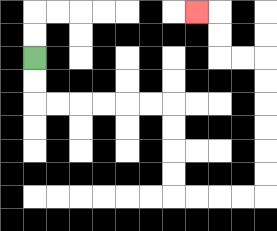{'start': '[1, 2]', 'end': '[8, 0]', 'path_directions': 'D,D,R,R,R,R,R,R,D,D,D,D,R,R,R,R,U,U,U,U,U,U,L,L,U,U,L', 'path_coordinates': '[[1, 2], [1, 3], [1, 4], [2, 4], [3, 4], [4, 4], [5, 4], [6, 4], [7, 4], [7, 5], [7, 6], [7, 7], [7, 8], [8, 8], [9, 8], [10, 8], [11, 8], [11, 7], [11, 6], [11, 5], [11, 4], [11, 3], [11, 2], [10, 2], [9, 2], [9, 1], [9, 0], [8, 0]]'}